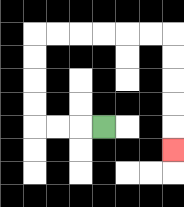{'start': '[4, 5]', 'end': '[7, 6]', 'path_directions': 'L,L,L,U,U,U,U,R,R,R,R,R,R,D,D,D,D,D', 'path_coordinates': '[[4, 5], [3, 5], [2, 5], [1, 5], [1, 4], [1, 3], [1, 2], [1, 1], [2, 1], [3, 1], [4, 1], [5, 1], [6, 1], [7, 1], [7, 2], [7, 3], [7, 4], [7, 5], [7, 6]]'}